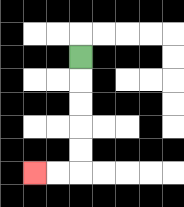{'start': '[3, 2]', 'end': '[1, 7]', 'path_directions': 'D,D,D,D,D,L,L', 'path_coordinates': '[[3, 2], [3, 3], [3, 4], [3, 5], [3, 6], [3, 7], [2, 7], [1, 7]]'}